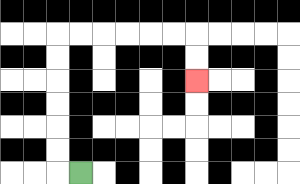{'start': '[3, 7]', 'end': '[8, 3]', 'path_directions': 'L,U,U,U,U,U,U,R,R,R,R,R,R,D,D', 'path_coordinates': '[[3, 7], [2, 7], [2, 6], [2, 5], [2, 4], [2, 3], [2, 2], [2, 1], [3, 1], [4, 1], [5, 1], [6, 1], [7, 1], [8, 1], [8, 2], [8, 3]]'}